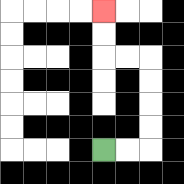{'start': '[4, 6]', 'end': '[4, 0]', 'path_directions': 'R,R,U,U,U,U,L,L,U,U', 'path_coordinates': '[[4, 6], [5, 6], [6, 6], [6, 5], [6, 4], [6, 3], [6, 2], [5, 2], [4, 2], [4, 1], [4, 0]]'}